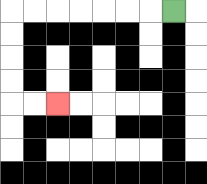{'start': '[7, 0]', 'end': '[2, 4]', 'path_directions': 'L,L,L,L,L,L,L,D,D,D,D,R,R', 'path_coordinates': '[[7, 0], [6, 0], [5, 0], [4, 0], [3, 0], [2, 0], [1, 0], [0, 0], [0, 1], [0, 2], [0, 3], [0, 4], [1, 4], [2, 4]]'}